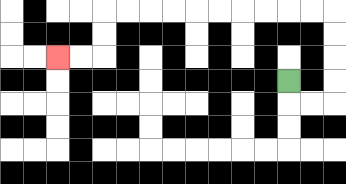{'start': '[12, 3]', 'end': '[2, 2]', 'path_directions': 'D,R,R,U,U,U,U,L,L,L,L,L,L,L,L,L,L,D,D,L,L', 'path_coordinates': '[[12, 3], [12, 4], [13, 4], [14, 4], [14, 3], [14, 2], [14, 1], [14, 0], [13, 0], [12, 0], [11, 0], [10, 0], [9, 0], [8, 0], [7, 0], [6, 0], [5, 0], [4, 0], [4, 1], [4, 2], [3, 2], [2, 2]]'}